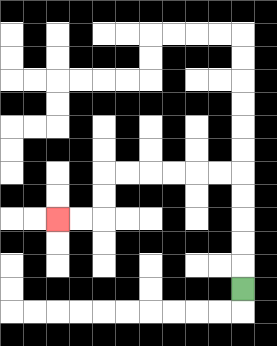{'start': '[10, 12]', 'end': '[2, 9]', 'path_directions': 'U,U,U,U,U,L,L,L,L,L,L,D,D,L,L', 'path_coordinates': '[[10, 12], [10, 11], [10, 10], [10, 9], [10, 8], [10, 7], [9, 7], [8, 7], [7, 7], [6, 7], [5, 7], [4, 7], [4, 8], [4, 9], [3, 9], [2, 9]]'}